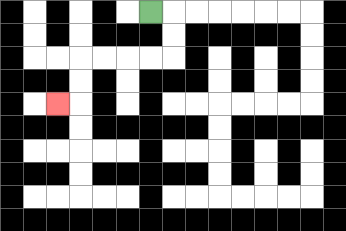{'start': '[6, 0]', 'end': '[2, 4]', 'path_directions': 'R,D,D,L,L,L,L,D,D,L', 'path_coordinates': '[[6, 0], [7, 0], [7, 1], [7, 2], [6, 2], [5, 2], [4, 2], [3, 2], [3, 3], [3, 4], [2, 4]]'}